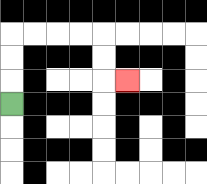{'start': '[0, 4]', 'end': '[5, 3]', 'path_directions': 'U,U,U,R,R,R,R,D,D,R', 'path_coordinates': '[[0, 4], [0, 3], [0, 2], [0, 1], [1, 1], [2, 1], [3, 1], [4, 1], [4, 2], [4, 3], [5, 3]]'}